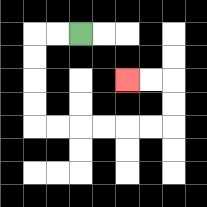{'start': '[3, 1]', 'end': '[5, 3]', 'path_directions': 'L,L,D,D,D,D,R,R,R,R,R,R,U,U,L,L', 'path_coordinates': '[[3, 1], [2, 1], [1, 1], [1, 2], [1, 3], [1, 4], [1, 5], [2, 5], [3, 5], [4, 5], [5, 5], [6, 5], [7, 5], [7, 4], [7, 3], [6, 3], [5, 3]]'}